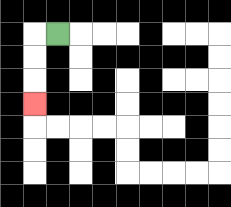{'start': '[2, 1]', 'end': '[1, 4]', 'path_directions': 'L,D,D,D', 'path_coordinates': '[[2, 1], [1, 1], [1, 2], [1, 3], [1, 4]]'}